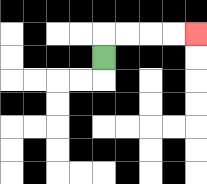{'start': '[4, 2]', 'end': '[8, 1]', 'path_directions': 'U,R,R,R,R', 'path_coordinates': '[[4, 2], [4, 1], [5, 1], [6, 1], [7, 1], [8, 1]]'}